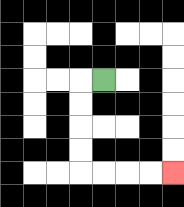{'start': '[4, 3]', 'end': '[7, 7]', 'path_directions': 'L,D,D,D,D,R,R,R,R', 'path_coordinates': '[[4, 3], [3, 3], [3, 4], [3, 5], [3, 6], [3, 7], [4, 7], [5, 7], [6, 7], [7, 7]]'}